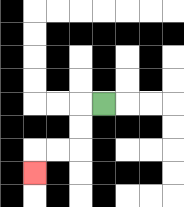{'start': '[4, 4]', 'end': '[1, 7]', 'path_directions': 'L,D,D,L,L,D', 'path_coordinates': '[[4, 4], [3, 4], [3, 5], [3, 6], [2, 6], [1, 6], [1, 7]]'}